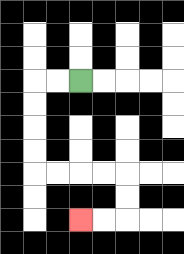{'start': '[3, 3]', 'end': '[3, 9]', 'path_directions': 'L,L,D,D,D,D,R,R,R,R,D,D,L,L', 'path_coordinates': '[[3, 3], [2, 3], [1, 3], [1, 4], [1, 5], [1, 6], [1, 7], [2, 7], [3, 7], [4, 7], [5, 7], [5, 8], [5, 9], [4, 9], [3, 9]]'}